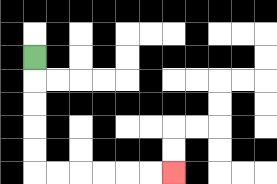{'start': '[1, 2]', 'end': '[7, 7]', 'path_directions': 'D,D,D,D,D,R,R,R,R,R,R', 'path_coordinates': '[[1, 2], [1, 3], [1, 4], [1, 5], [1, 6], [1, 7], [2, 7], [3, 7], [4, 7], [5, 7], [6, 7], [7, 7]]'}